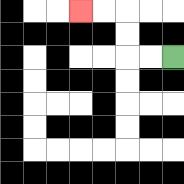{'start': '[7, 2]', 'end': '[3, 0]', 'path_directions': 'L,L,U,U,L,L', 'path_coordinates': '[[7, 2], [6, 2], [5, 2], [5, 1], [5, 0], [4, 0], [3, 0]]'}